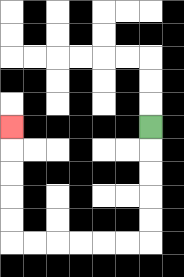{'start': '[6, 5]', 'end': '[0, 5]', 'path_directions': 'D,D,D,D,D,L,L,L,L,L,L,U,U,U,U,U', 'path_coordinates': '[[6, 5], [6, 6], [6, 7], [6, 8], [6, 9], [6, 10], [5, 10], [4, 10], [3, 10], [2, 10], [1, 10], [0, 10], [0, 9], [0, 8], [0, 7], [0, 6], [0, 5]]'}